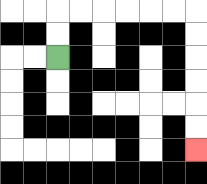{'start': '[2, 2]', 'end': '[8, 6]', 'path_directions': 'U,U,R,R,R,R,R,R,D,D,D,D,D,D', 'path_coordinates': '[[2, 2], [2, 1], [2, 0], [3, 0], [4, 0], [5, 0], [6, 0], [7, 0], [8, 0], [8, 1], [8, 2], [8, 3], [8, 4], [8, 5], [8, 6]]'}